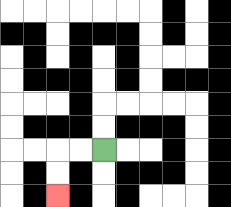{'start': '[4, 6]', 'end': '[2, 8]', 'path_directions': 'L,L,D,D', 'path_coordinates': '[[4, 6], [3, 6], [2, 6], [2, 7], [2, 8]]'}